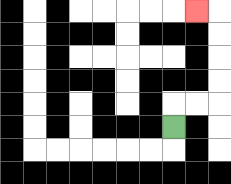{'start': '[7, 5]', 'end': '[8, 0]', 'path_directions': 'U,R,R,U,U,U,U,L', 'path_coordinates': '[[7, 5], [7, 4], [8, 4], [9, 4], [9, 3], [9, 2], [9, 1], [9, 0], [8, 0]]'}